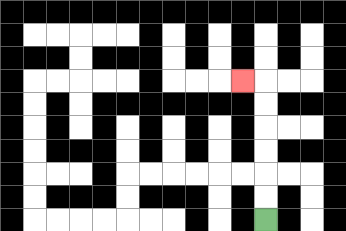{'start': '[11, 9]', 'end': '[10, 3]', 'path_directions': 'U,U,U,U,U,U,L', 'path_coordinates': '[[11, 9], [11, 8], [11, 7], [11, 6], [11, 5], [11, 4], [11, 3], [10, 3]]'}